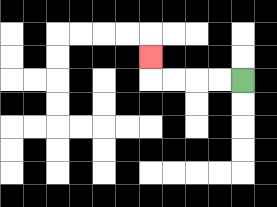{'start': '[10, 3]', 'end': '[6, 2]', 'path_directions': 'L,L,L,L,U', 'path_coordinates': '[[10, 3], [9, 3], [8, 3], [7, 3], [6, 3], [6, 2]]'}